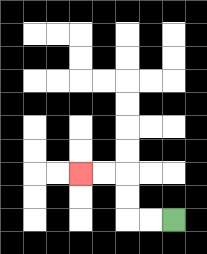{'start': '[7, 9]', 'end': '[3, 7]', 'path_directions': 'L,L,U,U,L,L', 'path_coordinates': '[[7, 9], [6, 9], [5, 9], [5, 8], [5, 7], [4, 7], [3, 7]]'}